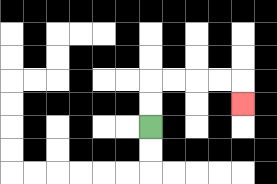{'start': '[6, 5]', 'end': '[10, 4]', 'path_directions': 'U,U,R,R,R,R,D', 'path_coordinates': '[[6, 5], [6, 4], [6, 3], [7, 3], [8, 3], [9, 3], [10, 3], [10, 4]]'}